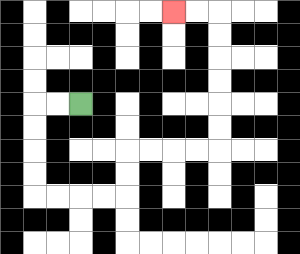{'start': '[3, 4]', 'end': '[7, 0]', 'path_directions': 'L,L,D,D,D,D,R,R,R,R,U,U,R,R,R,R,U,U,U,U,U,U,L,L', 'path_coordinates': '[[3, 4], [2, 4], [1, 4], [1, 5], [1, 6], [1, 7], [1, 8], [2, 8], [3, 8], [4, 8], [5, 8], [5, 7], [5, 6], [6, 6], [7, 6], [8, 6], [9, 6], [9, 5], [9, 4], [9, 3], [9, 2], [9, 1], [9, 0], [8, 0], [7, 0]]'}